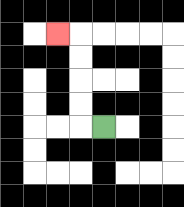{'start': '[4, 5]', 'end': '[2, 1]', 'path_directions': 'L,U,U,U,U,L', 'path_coordinates': '[[4, 5], [3, 5], [3, 4], [3, 3], [3, 2], [3, 1], [2, 1]]'}